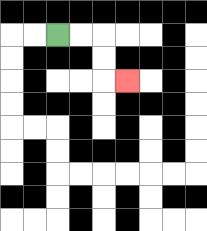{'start': '[2, 1]', 'end': '[5, 3]', 'path_directions': 'R,R,D,D,R', 'path_coordinates': '[[2, 1], [3, 1], [4, 1], [4, 2], [4, 3], [5, 3]]'}